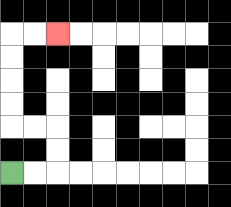{'start': '[0, 7]', 'end': '[2, 1]', 'path_directions': 'R,R,U,U,L,L,U,U,U,U,R,R', 'path_coordinates': '[[0, 7], [1, 7], [2, 7], [2, 6], [2, 5], [1, 5], [0, 5], [0, 4], [0, 3], [0, 2], [0, 1], [1, 1], [2, 1]]'}